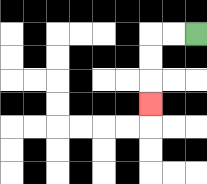{'start': '[8, 1]', 'end': '[6, 4]', 'path_directions': 'L,L,D,D,D', 'path_coordinates': '[[8, 1], [7, 1], [6, 1], [6, 2], [6, 3], [6, 4]]'}